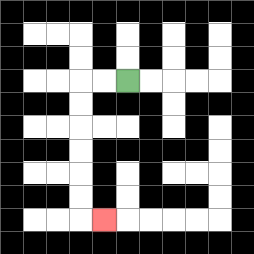{'start': '[5, 3]', 'end': '[4, 9]', 'path_directions': 'L,L,D,D,D,D,D,D,R', 'path_coordinates': '[[5, 3], [4, 3], [3, 3], [3, 4], [3, 5], [3, 6], [3, 7], [3, 8], [3, 9], [4, 9]]'}